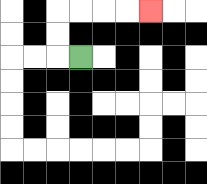{'start': '[3, 2]', 'end': '[6, 0]', 'path_directions': 'L,U,U,R,R,R,R', 'path_coordinates': '[[3, 2], [2, 2], [2, 1], [2, 0], [3, 0], [4, 0], [5, 0], [6, 0]]'}